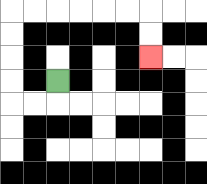{'start': '[2, 3]', 'end': '[6, 2]', 'path_directions': 'D,L,L,U,U,U,U,R,R,R,R,R,R,D,D', 'path_coordinates': '[[2, 3], [2, 4], [1, 4], [0, 4], [0, 3], [0, 2], [0, 1], [0, 0], [1, 0], [2, 0], [3, 0], [4, 0], [5, 0], [6, 0], [6, 1], [6, 2]]'}